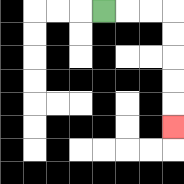{'start': '[4, 0]', 'end': '[7, 5]', 'path_directions': 'R,R,R,D,D,D,D,D', 'path_coordinates': '[[4, 0], [5, 0], [6, 0], [7, 0], [7, 1], [7, 2], [7, 3], [7, 4], [7, 5]]'}